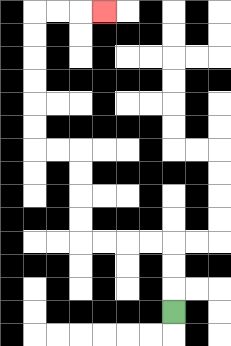{'start': '[7, 13]', 'end': '[4, 0]', 'path_directions': 'U,U,U,L,L,L,L,U,U,U,U,L,L,U,U,U,U,U,U,R,R,R', 'path_coordinates': '[[7, 13], [7, 12], [7, 11], [7, 10], [6, 10], [5, 10], [4, 10], [3, 10], [3, 9], [3, 8], [3, 7], [3, 6], [2, 6], [1, 6], [1, 5], [1, 4], [1, 3], [1, 2], [1, 1], [1, 0], [2, 0], [3, 0], [4, 0]]'}